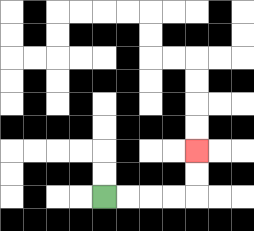{'start': '[4, 8]', 'end': '[8, 6]', 'path_directions': 'R,R,R,R,U,U', 'path_coordinates': '[[4, 8], [5, 8], [6, 8], [7, 8], [8, 8], [8, 7], [8, 6]]'}